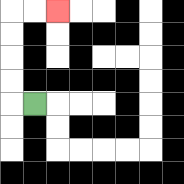{'start': '[1, 4]', 'end': '[2, 0]', 'path_directions': 'L,U,U,U,U,R,R', 'path_coordinates': '[[1, 4], [0, 4], [0, 3], [0, 2], [0, 1], [0, 0], [1, 0], [2, 0]]'}